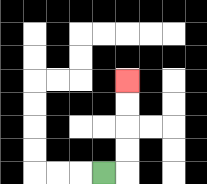{'start': '[4, 7]', 'end': '[5, 3]', 'path_directions': 'R,U,U,U,U', 'path_coordinates': '[[4, 7], [5, 7], [5, 6], [5, 5], [5, 4], [5, 3]]'}